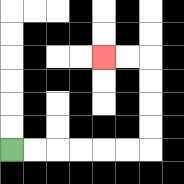{'start': '[0, 6]', 'end': '[4, 2]', 'path_directions': 'R,R,R,R,R,R,U,U,U,U,L,L', 'path_coordinates': '[[0, 6], [1, 6], [2, 6], [3, 6], [4, 6], [5, 6], [6, 6], [6, 5], [6, 4], [6, 3], [6, 2], [5, 2], [4, 2]]'}